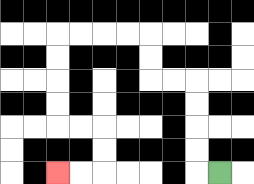{'start': '[9, 7]', 'end': '[2, 7]', 'path_directions': 'L,U,U,U,U,L,L,U,U,L,L,L,L,D,D,D,D,R,R,D,D,L,L', 'path_coordinates': '[[9, 7], [8, 7], [8, 6], [8, 5], [8, 4], [8, 3], [7, 3], [6, 3], [6, 2], [6, 1], [5, 1], [4, 1], [3, 1], [2, 1], [2, 2], [2, 3], [2, 4], [2, 5], [3, 5], [4, 5], [4, 6], [4, 7], [3, 7], [2, 7]]'}